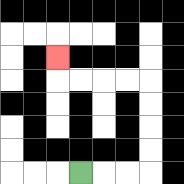{'start': '[3, 7]', 'end': '[2, 2]', 'path_directions': 'R,R,R,U,U,U,U,L,L,L,L,U', 'path_coordinates': '[[3, 7], [4, 7], [5, 7], [6, 7], [6, 6], [6, 5], [6, 4], [6, 3], [5, 3], [4, 3], [3, 3], [2, 3], [2, 2]]'}